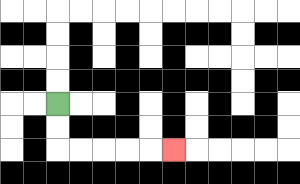{'start': '[2, 4]', 'end': '[7, 6]', 'path_directions': 'D,D,R,R,R,R,R', 'path_coordinates': '[[2, 4], [2, 5], [2, 6], [3, 6], [4, 6], [5, 6], [6, 6], [7, 6]]'}